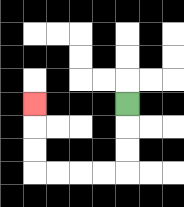{'start': '[5, 4]', 'end': '[1, 4]', 'path_directions': 'D,D,D,L,L,L,L,U,U,U', 'path_coordinates': '[[5, 4], [5, 5], [5, 6], [5, 7], [4, 7], [3, 7], [2, 7], [1, 7], [1, 6], [1, 5], [1, 4]]'}